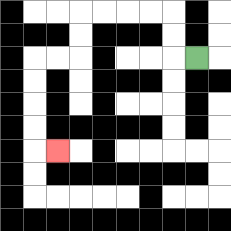{'start': '[8, 2]', 'end': '[2, 6]', 'path_directions': 'L,U,U,L,L,L,L,D,D,L,L,D,D,D,D,R', 'path_coordinates': '[[8, 2], [7, 2], [7, 1], [7, 0], [6, 0], [5, 0], [4, 0], [3, 0], [3, 1], [3, 2], [2, 2], [1, 2], [1, 3], [1, 4], [1, 5], [1, 6], [2, 6]]'}